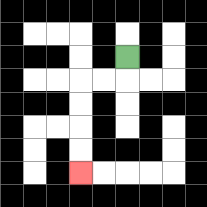{'start': '[5, 2]', 'end': '[3, 7]', 'path_directions': 'D,L,L,D,D,D,D', 'path_coordinates': '[[5, 2], [5, 3], [4, 3], [3, 3], [3, 4], [3, 5], [3, 6], [3, 7]]'}